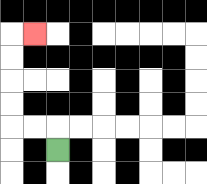{'start': '[2, 6]', 'end': '[1, 1]', 'path_directions': 'U,L,L,U,U,U,U,R', 'path_coordinates': '[[2, 6], [2, 5], [1, 5], [0, 5], [0, 4], [0, 3], [0, 2], [0, 1], [1, 1]]'}